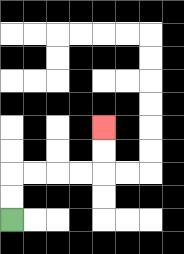{'start': '[0, 9]', 'end': '[4, 5]', 'path_directions': 'U,U,R,R,R,R,U,U', 'path_coordinates': '[[0, 9], [0, 8], [0, 7], [1, 7], [2, 7], [3, 7], [4, 7], [4, 6], [4, 5]]'}